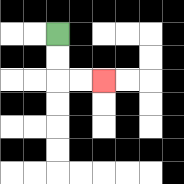{'start': '[2, 1]', 'end': '[4, 3]', 'path_directions': 'D,D,R,R', 'path_coordinates': '[[2, 1], [2, 2], [2, 3], [3, 3], [4, 3]]'}